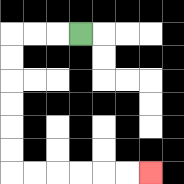{'start': '[3, 1]', 'end': '[6, 7]', 'path_directions': 'L,L,L,D,D,D,D,D,D,R,R,R,R,R,R', 'path_coordinates': '[[3, 1], [2, 1], [1, 1], [0, 1], [0, 2], [0, 3], [0, 4], [0, 5], [0, 6], [0, 7], [1, 7], [2, 7], [3, 7], [4, 7], [5, 7], [6, 7]]'}